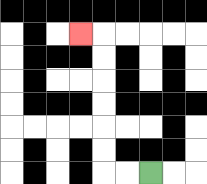{'start': '[6, 7]', 'end': '[3, 1]', 'path_directions': 'L,L,U,U,U,U,U,U,L', 'path_coordinates': '[[6, 7], [5, 7], [4, 7], [4, 6], [4, 5], [4, 4], [4, 3], [4, 2], [4, 1], [3, 1]]'}